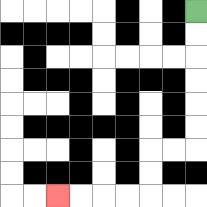{'start': '[8, 0]', 'end': '[2, 8]', 'path_directions': 'D,D,D,D,D,D,L,L,D,D,L,L,L,L', 'path_coordinates': '[[8, 0], [8, 1], [8, 2], [8, 3], [8, 4], [8, 5], [8, 6], [7, 6], [6, 6], [6, 7], [6, 8], [5, 8], [4, 8], [3, 8], [2, 8]]'}